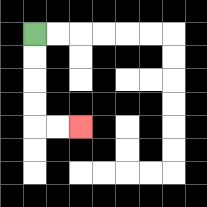{'start': '[1, 1]', 'end': '[3, 5]', 'path_directions': 'D,D,D,D,R,R', 'path_coordinates': '[[1, 1], [1, 2], [1, 3], [1, 4], [1, 5], [2, 5], [3, 5]]'}